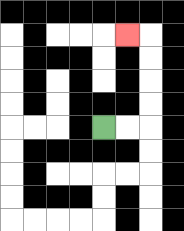{'start': '[4, 5]', 'end': '[5, 1]', 'path_directions': 'R,R,U,U,U,U,L', 'path_coordinates': '[[4, 5], [5, 5], [6, 5], [6, 4], [6, 3], [6, 2], [6, 1], [5, 1]]'}